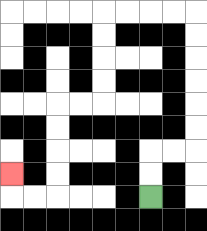{'start': '[6, 8]', 'end': '[0, 7]', 'path_directions': 'U,U,R,R,U,U,U,U,U,U,L,L,L,L,D,D,D,D,L,L,D,D,D,D,L,L,U', 'path_coordinates': '[[6, 8], [6, 7], [6, 6], [7, 6], [8, 6], [8, 5], [8, 4], [8, 3], [8, 2], [8, 1], [8, 0], [7, 0], [6, 0], [5, 0], [4, 0], [4, 1], [4, 2], [4, 3], [4, 4], [3, 4], [2, 4], [2, 5], [2, 6], [2, 7], [2, 8], [1, 8], [0, 8], [0, 7]]'}